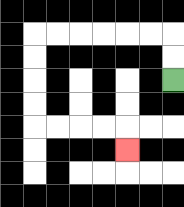{'start': '[7, 3]', 'end': '[5, 6]', 'path_directions': 'U,U,L,L,L,L,L,L,D,D,D,D,R,R,R,R,D', 'path_coordinates': '[[7, 3], [7, 2], [7, 1], [6, 1], [5, 1], [4, 1], [3, 1], [2, 1], [1, 1], [1, 2], [1, 3], [1, 4], [1, 5], [2, 5], [3, 5], [4, 5], [5, 5], [5, 6]]'}